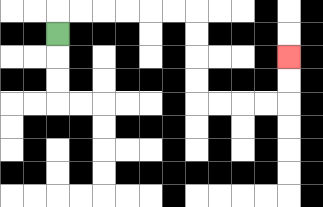{'start': '[2, 1]', 'end': '[12, 2]', 'path_directions': 'U,R,R,R,R,R,R,D,D,D,D,R,R,R,R,U,U', 'path_coordinates': '[[2, 1], [2, 0], [3, 0], [4, 0], [5, 0], [6, 0], [7, 0], [8, 0], [8, 1], [8, 2], [8, 3], [8, 4], [9, 4], [10, 4], [11, 4], [12, 4], [12, 3], [12, 2]]'}